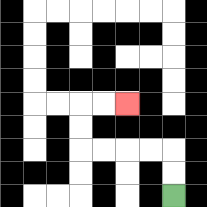{'start': '[7, 8]', 'end': '[5, 4]', 'path_directions': 'U,U,L,L,L,L,U,U,R,R', 'path_coordinates': '[[7, 8], [7, 7], [7, 6], [6, 6], [5, 6], [4, 6], [3, 6], [3, 5], [3, 4], [4, 4], [5, 4]]'}